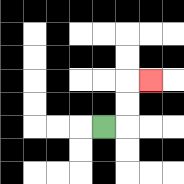{'start': '[4, 5]', 'end': '[6, 3]', 'path_directions': 'R,U,U,R', 'path_coordinates': '[[4, 5], [5, 5], [5, 4], [5, 3], [6, 3]]'}